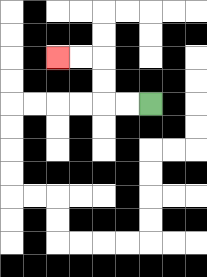{'start': '[6, 4]', 'end': '[2, 2]', 'path_directions': 'L,L,U,U,L,L', 'path_coordinates': '[[6, 4], [5, 4], [4, 4], [4, 3], [4, 2], [3, 2], [2, 2]]'}